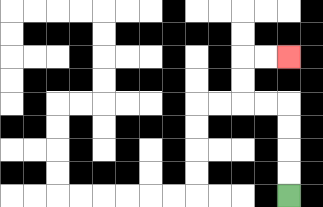{'start': '[12, 8]', 'end': '[12, 2]', 'path_directions': 'U,U,U,U,L,L,U,U,R,R', 'path_coordinates': '[[12, 8], [12, 7], [12, 6], [12, 5], [12, 4], [11, 4], [10, 4], [10, 3], [10, 2], [11, 2], [12, 2]]'}